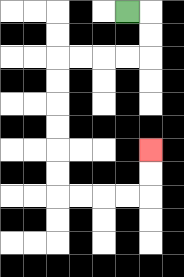{'start': '[5, 0]', 'end': '[6, 6]', 'path_directions': 'R,D,D,L,L,L,L,D,D,D,D,D,D,R,R,R,R,U,U', 'path_coordinates': '[[5, 0], [6, 0], [6, 1], [6, 2], [5, 2], [4, 2], [3, 2], [2, 2], [2, 3], [2, 4], [2, 5], [2, 6], [2, 7], [2, 8], [3, 8], [4, 8], [5, 8], [6, 8], [6, 7], [6, 6]]'}